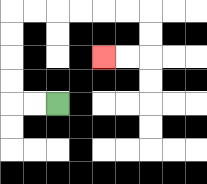{'start': '[2, 4]', 'end': '[4, 2]', 'path_directions': 'L,L,U,U,U,U,R,R,R,R,R,R,D,D,L,L', 'path_coordinates': '[[2, 4], [1, 4], [0, 4], [0, 3], [0, 2], [0, 1], [0, 0], [1, 0], [2, 0], [3, 0], [4, 0], [5, 0], [6, 0], [6, 1], [6, 2], [5, 2], [4, 2]]'}